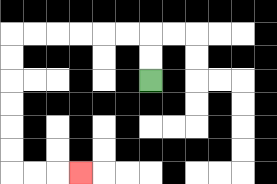{'start': '[6, 3]', 'end': '[3, 7]', 'path_directions': 'U,U,L,L,L,L,L,L,D,D,D,D,D,D,R,R,R', 'path_coordinates': '[[6, 3], [6, 2], [6, 1], [5, 1], [4, 1], [3, 1], [2, 1], [1, 1], [0, 1], [0, 2], [0, 3], [0, 4], [0, 5], [0, 6], [0, 7], [1, 7], [2, 7], [3, 7]]'}